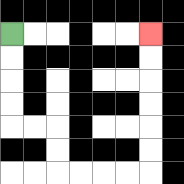{'start': '[0, 1]', 'end': '[6, 1]', 'path_directions': 'D,D,D,D,R,R,D,D,R,R,R,R,U,U,U,U,U,U', 'path_coordinates': '[[0, 1], [0, 2], [0, 3], [0, 4], [0, 5], [1, 5], [2, 5], [2, 6], [2, 7], [3, 7], [4, 7], [5, 7], [6, 7], [6, 6], [6, 5], [6, 4], [6, 3], [6, 2], [6, 1]]'}